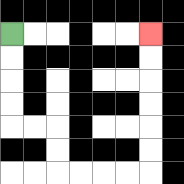{'start': '[0, 1]', 'end': '[6, 1]', 'path_directions': 'D,D,D,D,R,R,D,D,R,R,R,R,U,U,U,U,U,U', 'path_coordinates': '[[0, 1], [0, 2], [0, 3], [0, 4], [0, 5], [1, 5], [2, 5], [2, 6], [2, 7], [3, 7], [4, 7], [5, 7], [6, 7], [6, 6], [6, 5], [6, 4], [6, 3], [6, 2], [6, 1]]'}